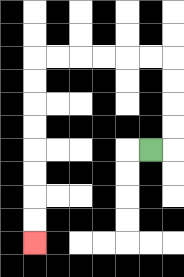{'start': '[6, 6]', 'end': '[1, 10]', 'path_directions': 'R,U,U,U,U,L,L,L,L,L,L,D,D,D,D,D,D,D,D', 'path_coordinates': '[[6, 6], [7, 6], [7, 5], [7, 4], [7, 3], [7, 2], [6, 2], [5, 2], [4, 2], [3, 2], [2, 2], [1, 2], [1, 3], [1, 4], [1, 5], [1, 6], [1, 7], [1, 8], [1, 9], [1, 10]]'}